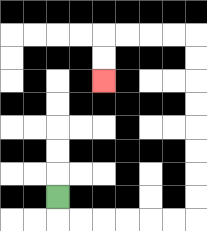{'start': '[2, 8]', 'end': '[4, 3]', 'path_directions': 'D,R,R,R,R,R,R,U,U,U,U,U,U,U,U,L,L,L,L,D,D', 'path_coordinates': '[[2, 8], [2, 9], [3, 9], [4, 9], [5, 9], [6, 9], [7, 9], [8, 9], [8, 8], [8, 7], [8, 6], [8, 5], [8, 4], [8, 3], [8, 2], [8, 1], [7, 1], [6, 1], [5, 1], [4, 1], [4, 2], [4, 3]]'}